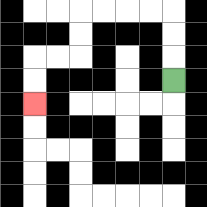{'start': '[7, 3]', 'end': '[1, 4]', 'path_directions': 'U,U,U,L,L,L,L,D,D,L,L,D,D', 'path_coordinates': '[[7, 3], [7, 2], [7, 1], [7, 0], [6, 0], [5, 0], [4, 0], [3, 0], [3, 1], [3, 2], [2, 2], [1, 2], [1, 3], [1, 4]]'}